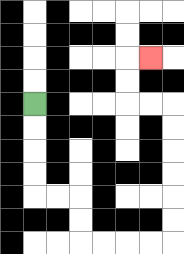{'start': '[1, 4]', 'end': '[6, 2]', 'path_directions': 'D,D,D,D,R,R,D,D,R,R,R,R,U,U,U,U,U,U,L,L,U,U,R', 'path_coordinates': '[[1, 4], [1, 5], [1, 6], [1, 7], [1, 8], [2, 8], [3, 8], [3, 9], [3, 10], [4, 10], [5, 10], [6, 10], [7, 10], [7, 9], [7, 8], [7, 7], [7, 6], [7, 5], [7, 4], [6, 4], [5, 4], [5, 3], [5, 2], [6, 2]]'}